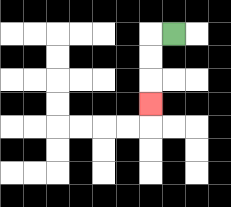{'start': '[7, 1]', 'end': '[6, 4]', 'path_directions': 'L,D,D,D', 'path_coordinates': '[[7, 1], [6, 1], [6, 2], [6, 3], [6, 4]]'}